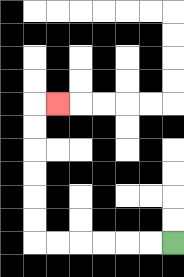{'start': '[7, 10]', 'end': '[2, 4]', 'path_directions': 'L,L,L,L,L,L,U,U,U,U,U,U,R', 'path_coordinates': '[[7, 10], [6, 10], [5, 10], [4, 10], [3, 10], [2, 10], [1, 10], [1, 9], [1, 8], [1, 7], [1, 6], [1, 5], [1, 4], [2, 4]]'}